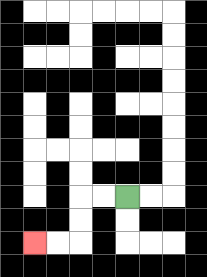{'start': '[5, 8]', 'end': '[1, 10]', 'path_directions': 'L,L,D,D,L,L', 'path_coordinates': '[[5, 8], [4, 8], [3, 8], [3, 9], [3, 10], [2, 10], [1, 10]]'}